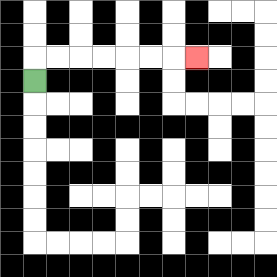{'start': '[1, 3]', 'end': '[8, 2]', 'path_directions': 'U,R,R,R,R,R,R,R', 'path_coordinates': '[[1, 3], [1, 2], [2, 2], [3, 2], [4, 2], [5, 2], [6, 2], [7, 2], [8, 2]]'}